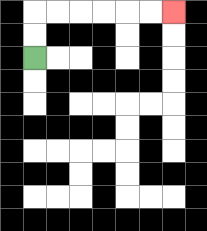{'start': '[1, 2]', 'end': '[7, 0]', 'path_directions': 'U,U,R,R,R,R,R,R', 'path_coordinates': '[[1, 2], [1, 1], [1, 0], [2, 0], [3, 0], [4, 0], [5, 0], [6, 0], [7, 0]]'}